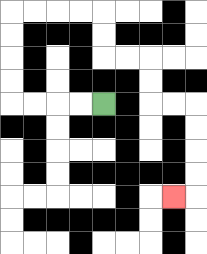{'start': '[4, 4]', 'end': '[7, 8]', 'path_directions': 'L,L,L,L,U,U,U,U,R,R,R,R,D,D,R,R,D,D,R,R,D,D,D,D,L', 'path_coordinates': '[[4, 4], [3, 4], [2, 4], [1, 4], [0, 4], [0, 3], [0, 2], [0, 1], [0, 0], [1, 0], [2, 0], [3, 0], [4, 0], [4, 1], [4, 2], [5, 2], [6, 2], [6, 3], [6, 4], [7, 4], [8, 4], [8, 5], [8, 6], [8, 7], [8, 8], [7, 8]]'}